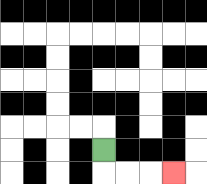{'start': '[4, 6]', 'end': '[7, 7]', 'path_directions': 'D,R,R,R', 'path_coordinates': '[[4, 6], [4, 7], [5, 7], [6, 7], [7, 7]]'}